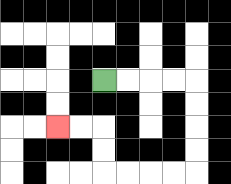{'start': '[4, 3]', 'end': '[2, 5]', 'path_directions': 'R,R,R,R,D,D,D,D,L,L,L,L,U,U,L,L', 'path_coordinates': '[[4, 3], [5, 3], [6, 3], [7, 3], [8, 3], [8, 4], [8, 5], [8, 6], [8, 7], [7, 7], [6, 7], [5, 7], [4, 7], [4, 6], [4, 5], [3, 5], [2, 5]]'}